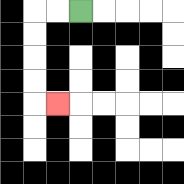{'start': '[3, 0]', 'end': '[2, 4]', 'path_directions': 'L,L,D,D,D,D,R', 'path_coordinates': '[[3, 0], [2, 0], [1, 0], [1, 1], [1, 2], [1, 3], [1, 4], [2, 4]]'}